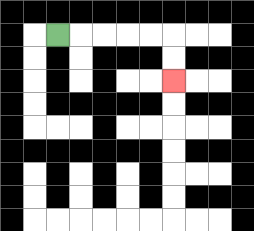{'start': '[2, 1]', 'end': '[7, 3]', 'path_directions': 'R,R,R,R,R,D,D', 'path_coordinates': '[[2, 1], [3, 1], [4, 1], [5, 1], [6, 1], [7, 1], [7, 2], [7, 3]]'}